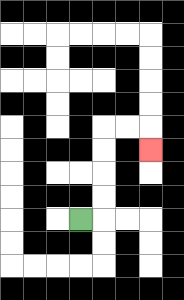{'start': '[3, 9]', 'end': '[6, 6]', 'path_directions': 'R,U,U,U,U,R,R,D', 'path_coordinates': '[[3, 9], [4, 9], [4, 8], [4, 7], [4, 6], [4, 5], [5, 5], [6, 5], [6, 6]]'}